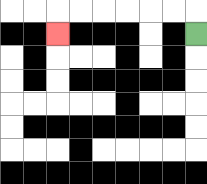{'start': '[8, 1]', 'end': '[2, 1]', 'path_directions': 'U,L,L,L,L,L,L,D', 'path_coordinates': '[[8, 1], [8, 0], [7, 0], [6, 0], [5, 0], [4, 0], [3, 0], [2, 0], [2, 1]]'}